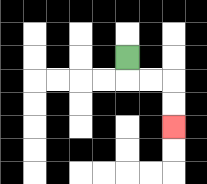{'start': '[5, 2]', 'end': '[7, 5]', 'path_directions': 'D,R,R,D,D', 'path_coordinates': '[[5, 2], [5, 3], [6, 3], [7, 3], [7, 4], [7, 5]]'}